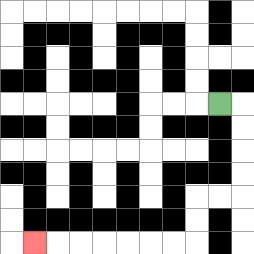{'start': '[9, 4]', 'end': '[1, 10]', 'path_directions': 'R,D,D,D,D,L,L,D,D,L,L,L,L,L,L,L', 'path_coordinates': '[[9, 4], [10, 4], [10, 5], [10, 6], [10, 7], [10, 8], [9, 8], [8, 8], [8, 9], [8, 10], [7, 10], [6, 10], [5, 10], [4, 10], [3, 10], [2, 10], [1, 10]]'}